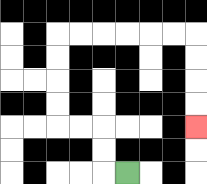{'start': '[5, 7]', 'end': '[8, 5]', 'path_directions': 'L,U,U,L,L,U,U,U,U,R,R,R,R,R,R,D,D,D,D', 'path_coordinates': '[[5, 7], [4, 7], [4, 6], [4, 5], [3, 5], [2, 5], [2, 4], [2, 3], [2, 2], [2, 1], [3, 1], [4, 1], [5, 1], [6, 1], [7, 1], [8, 1], [8, 2], [8, 3], [8, 4], [8, 5]]'}